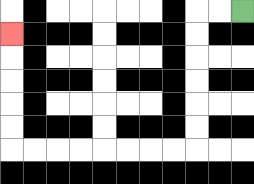{'start': '[10, 0]', 'end': '[0, 1]', 'path_directions': 'L,L,D,D,D,D,D,D,L,L,L,L,L,L,L,L,U,U,U,U,U', 'path_coordinates': '[[10, 0], [9, 0], [8, 0], [8, 1], [8, 2], [8, 3], [8, 4], [8, 5], [8, 6], [7, 6], [6, 6], [5, 6], [4, 6], [3, 6], [2, 6], [1, 6], [0, 6], [0, 5], [0, 4], [0, 3], [0, 2], [0, 1]]'}